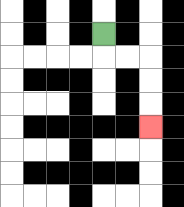{'start': '[4, 1]', 'end': '[6, 5]', 'path_directions': 'D,R,R,D,D,D', 'path_coordinates': '[[4, 1], [4, 2], [5, 2], [6, 2], [6, 3], [6, 4], [6, 5]]'}